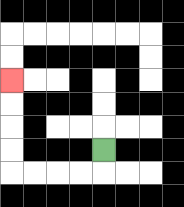{'start': '[4, 6]', 'end': '[0, 3]', 'path_directions': 'D,L,L,L,L,U,U,U,U', 'path_coordinates': '[[4, 6], [4, 7], [3, 7], [2, 7], [1, 7], [0, 7], [0, 6], [0, 5], [0, 4], [0, 3]]'}